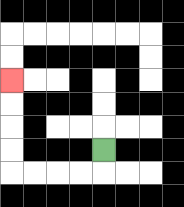{'start': '[4, 6]', 'end': '[0, 3]', 'path_directions': 'D,L,L,L,L,U,U,U,U', 'path_coordinates': '[[4, 6], [4, 7], [3, 7], [2, 7], [1, 7], [0, 7], [0, 6], [0, 5], [0, 4], [0, 3]]'}